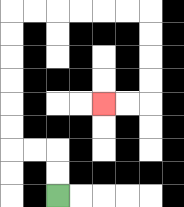{'start': '[2, 8]', 'end': '[4, 4]', 'path_directions': 'U,U,L,L,U,U,U,U,U,U,R,R,R,R,R,R,D,D,D,D,L,L', 'path_coordinates': '[[2, 8], [2, 7], [2, 6], [1, 6], [0, 6], [0, 5], [0, 4], [0, 3], [0, 2], [0, 1], [0, 0], [1, 0], [2, 0], [3, 0], [4, 0], [5, 0], [6, 0], [6, 1], [6, 2], [6, 3], [6, 4], [5, 4], [4, 4]]'}